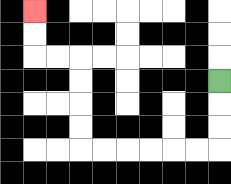{'start': '[9, 3]', 'end': '[1, 0]', 'path_directions': 'D,D,D,L,L,L,L,L,L,U,U,U,U,L,L,U,U', 'path_coordinates': '[[9, 3], [9, 4], [9, 5], [9, 6], [8, 6], [7, 6], [6, 6], [5, 6], [4, 6], [3, 6], [3, 5], [3, 4], [3, 3], [3, 2], [2, 2], [1, 2], [1, 1], [1, 0]]'}